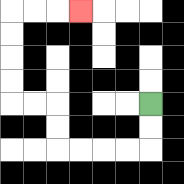{'start': '[6, 4]', 'end': '[3, 0]', 'path_directions': 'D,D,L,L,L,L,U,U,L,L,U,U,U,U,R,R,R', 'path_coordinates': '[[6, 4], [6, 5], [6, 6], [5, 6], [4, 6], [3, 6], [2, 6], [2, 5], [2, 4], [1, 4], [0, 4], [0, 3], [0, 2], [0, 1], [0, 0], [1, 0], [2, 0], [3, 0]]'}